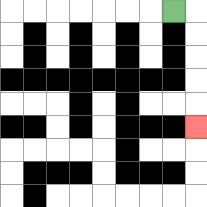{'start': '[7, 0]', 'end': '[8, 5]', 'path_directions': 'R,D,D,D,D,D', 'path_coordinates': '[[7, 0], [8, 0], [8, 1], [8, 2], [8, 3], [8, 4], [8, 5]]'}